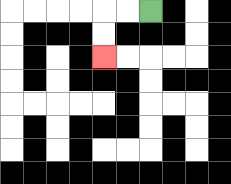{'start': '[6, 0]', 'end': '[4, 2]', 'path_directions': 'L,L,D,D', 'path_coordinates': '[[6, 0], [5, 0], [4, 0], [4, 1], [4, 2]]'}